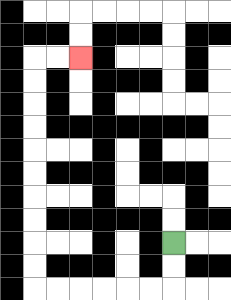{'start': '[7, 10]', 'end': '[3, 2]', 'path_directions': 'D,D,L,L,L,L,L,L,U,U,U,U,U,U,U,U,U,U,R,R', 'path_coordinates': '[[7, 10], [7, 11], [7, 12], [6, 12], [5, 12], [4, 12], [3, 12], [2, 12], [1, 12], [1, 11], [1, 10], [1, 9], [1, 8], [1, 7], [1, 6], [1, 5], [1, 4], [1, 3], [1, 2], [2, 2], [3, 2]]'}